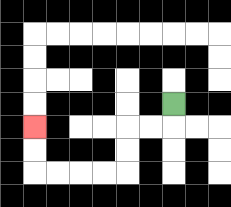{'start': '[7, 4]', 'end': '[1, 5]', 'path_directions': 'D,L,L,D,D,L,L,L,L,U,U', 'path_coordinates': '[[7, 4], [7, 5], [6, 5], [5, 5], [5, 6], [5, 7], [4, 7], [3, 7], [2, 7], [1, 7], [1, 6], [1, 5]]'}